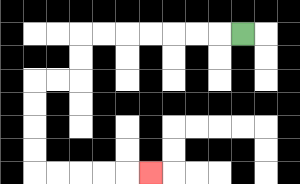{'start': '[10, 1]', 'end': '[6, 7]', 'path_directions': 'L,L,L,L,L,L,L,D,D,L,L,D,D,D,D,R,R,R,R,R', 'path_coordinates': '[[10, 1], [9, 1], [8, 1], [7, 1], [6, 1], [5, 1], [4, 1], [3, 1], [3, 2], [3, 3], [2, 3], [1, 3], [1, 4], [1, 5], [1, 6], [1, 7], [2, 7], [3, 7], [4, 7], [5, 7], [6, 7]]'}